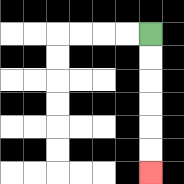{'start': '[6, 1]', 'end': '[6, 7]', 'path_directions': 'D,D,D,D,D,D', 'path_coordinates': '[[6, 1], [6, 2], [6, 3], [6, 4], [6, 5], [6, 6], [6, 7]]'}